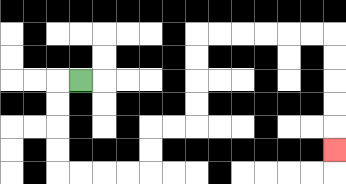{'start': '[3, 3]', 'end': '[14, 6]', 'path_directions': 'L,D,D,D,D,R,R,R,R,U,U,R,R,U,U,U,U,R,R,R,R,R,R,D,D,D,D,D', 'path_coordinates': '[[3, 3], [2, 3], [2, 4], [2, 5], [2, 6], [2, 7], [3, 7], [4, 7], [5, 7], [6, 7], [6, 6], [6, 5], [7, 5], [8, 5], [8, 4], [8, 3], [8, 2], [8, 1], [9, 1], [10, 1], [11, 1], [12, 1], [13, 1], [14, 1], [14, 2], [14, 3], [14, 4], [14, 5], [14, 6]]'}